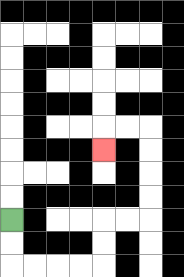{'start': '[0, 9]', 'end': '[4, 6]', 'path_directions': 'D,D,R,R,R,R,U,U,R,R,U,U,U,U,L,L,D', 'path_coordinates': '[[0, 9], [0, 10], [0, 11], [1, 11], [2, 11], [3, 11], [4, 11], [4, 10], [4, 9], [5, 9], [6, 9], [6, 8], [6, 7], [6, 6], [6, 5], [5, 5], [4, 5], [4, 6]]'}